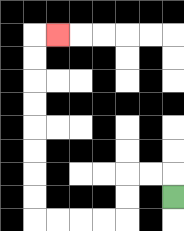{'start': '[7, 8]', 'end': '[2, 1]', 'path_directions': 'U,L,L,D,D,L,L,L,L,U,U,U,U,U,U,U,U,R', 'path_coordinates': '[[7, 8], [7, 7], [6, 7], [5, 7], [5, 8], [5, 9], [4, 9], [3, 9], [2, 9], [1, 9], [1, 8], [1, 7], [1, 6], [1, 5], [1, 4], [1, 3], [1, 2], [1, 1], [2, 1]]'}